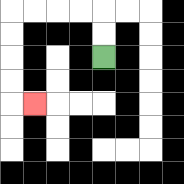{'start': '[4, 2]', 'end': '[1, 4]', 'path_directions': 'U,U,L,L,L,L,D,D,D,D,R', 'path_coordinates': '[[4, 2], [4, 1], [4, 0], [3, 0], [2, 0], [1, 0], [0, 0], [0, 1], [0, 2], [0, 3], [0, 4], [1, 4]]'}